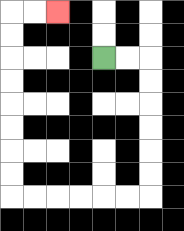{'start': '[4, 2]', 'end': '[2, 0]', 'path_directions': 'R,R,D,D,D,D,D,D,L,L,L,L,L,L,U,U,U,U,U,U,U,U,R,R', 'path_coordinates': '[[4, 2], [5, 2], [6, 2], [6, 3], [6, 4], [6, 5], [6, 6], [6, 7], [6, 8], [5, 8], [4, 8], [3, 8], [2, 8], [1, 8], [0, 8], [0, 7], [0, 6], [0, 5], [0, 4], [0, 3], [0, 2], [0, 1], [0, 0], [1, 0], [2, 0]]'}